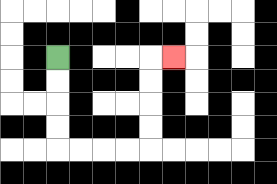{'start': '[2, 2]', 'end': '[7, 2]', 'path_directions': 'D,D,D,D,R,R,R,R,U,U,U,U,R', 'path_coordinates': '[[2, 2], [2, 3], [2, 4], [2, 5], [2, 6], [3, 6], [4, 6], [5, 6], [6, 6], [6, 5], [6, 4], [6, 3], [6, 2], [7, 2]]'}